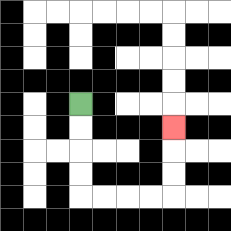{'start': '[3, 4]', 'end': '[7, 5]', 'path_directions': 'D,D,D,D,R,R,R,R,U,U,U', 'path_coordinates': '[[3, 4], [3, 5], [3, 6], [3, 7], [3, 8], [4, 8], [5, 8], [6, 8], [7, 8], [7, 7], [7, 6], [7, 5]]'}